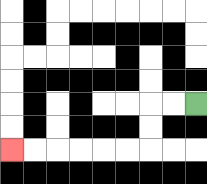{'start': '[8, 4]', 'end': '[0, 6]', 'path_directions': 'L,L,D,D,L,L,L,L,L,L', 'path_coordinates': '[[8, 4], [7, 4], [6, 4], [6, 5], [6, 6], [5, 6], [4, 6], [3, 6], [2, 6], [1, 6], [0, 6]]'}